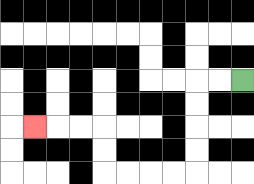{'start': '[10, 3]', 'end': '[1, 5]', 'path_directions': 'L,L,D,D,D,D,L,L,L,L,U,U,L,L,L', 'path_coordinates': '[[10, 3], [9, 3], [8, 3], [8, 4], [8, 5], [8, 6], [8, 7], [7, 7], [6, 7], [5, 7], [4, 7], [4, 6], [4, 5], [3, 5], [2, 5], [1, 5]]'}